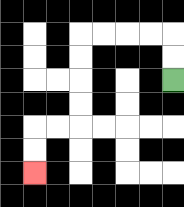{'start': '[7, 3]', 'end': '[1, 7]', 'path_directions': 'U,U,L,L,L,L,D,D,D,D,L,L,D,D', 'path_coordinates': '[[7, 3], [7, 2], [7, 1], [6, 1], [5, 1], [4, 1], [3, 1], [3, 2], [3, 3], [3, 4], [3, 5], [2, 5], [1, 5], [1, 6], [1, 7]]'}